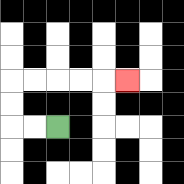{'start': '[2, 5]', 'end': '[5, 3]', 'path_directions': 'L,L,U,U,R,R,R,R,R', 'path_coordinates': '[[2, 5], [1, 5], [0, 5], [0, 4], [0, 3], [1, 3], [2, 3], [3, 3], [4, 3], [5, 3]]'}